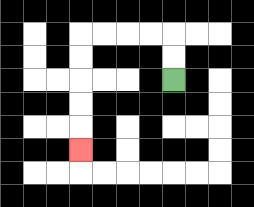{'start': '[7, 3]', 'end': '[3, 6]', 'path_directions': 'U,U,L,L,L,L,D,D,D,D,D', 'path_coordinates': '[[7, 3], [7, 2], [7, 1], [6, 1], [5, 1], [4, 1], [3, 1], [3, 2], [3, 3], [3, 4], [3, 5], [3, 6]]'}